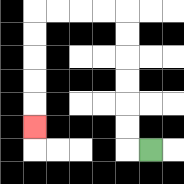{'start': '[6, 6]', 'end': '[1, 5]', 'path_directions': 'L,U,U,U,U,U,U,L,L,L,L,D,D,D,D,D', 'path_coordinates': '[[6, 6], [5, 6], [5, 5], [5, 4], [5, 3], [5, 2], [5, 1], [5, 0], [4, 0], [3, 0], [2, 0], [1, 0], [1, 1], [1, 2], [1, 3], [1, 4], [1, 5]]'}